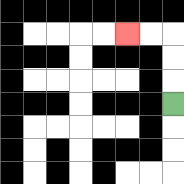{'start': '[7, 4]', 'end': '[5, 1]', 'path_directions': 'U,U,U,L,L', 'path_coordinates': '[[7, 4], [7, 3], [7, 2], [7, 1], [6, 1], [5, 1]]'}